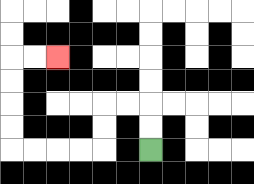{'start': '[6, 6]', 'end': '[2, 2]', 'path_directions': 'U,U,L,L,D,D,L,L,L,L,U,U,U,U,R,R', 'path_coordinates': '[[6, 6], [6, 5], [6, 4], [5, 4], [4, 4], [4, 5], [4, 6], [3, 6], [2, 6], [1, 6], [0, 6], [0, 5], [0, 4], [0, 3], [0, 2], [1, 2], [2, 2]]'}